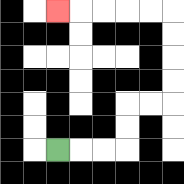{'start': '[2, 6]', 'end': '[2, 0]', 'path_directions': 'R,R,R,U,U,R,R,U,U,U,U,L,L,L,L,L', 'path_coordinates': '[[2, 6], [3, 6], [4, 6], [5, 6], [5, 5], [5, 4], [6, 4], [7, 4], [7, 3], [7, 2], [7, 1], [7, 0], [6, 0], [5, 0], [4, 0], [3, 0], [2, 0]]'}